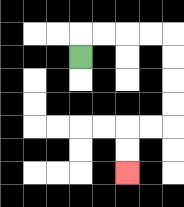{'start': '[3, 2]', 'end': '[5, 7]', 'path_directions': 'U,R,R,R,R,D,D,D,D,L,L,D,D', 'path_coordinates': '[[3, 2], [3, 1], [4, 1], [5, 1], [6, 1], [7, 1], [7, 2], [7, 3], [7, 4], [7, 5], [6, 5], [5, 5], [5, 6], [5, 7]]'}